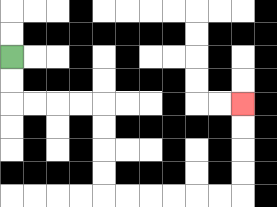{'start': '[0, 2]', 'end': '[10, 4]', 'path_directions': 'D,D,R,R,R,R,D,D,D,D,R,R,R,R,R,R,U,U,U,U', 'path_coordinates': '[[0, 2], [0, 3], [0, 4], [1, 4], [2, 4], [3, 4], [4, 4], [4, 5], [4, 6], [4, 7], [4, 8], [5, 8], [6, 8], [7, 8], [8, 8], [9, 8], [10, 8], [10, 7], [10, 6], [10, 5], [10, 4]]'}